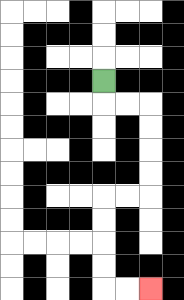{'start': '[4, 3]', 'end': '[6, 12]', 'path_directions': 'D,R,R,D,D,D,D,L,L,D,D,D,D,R,R', 'path_coordinates': '[[4, 3], [4, 4], [5, 4], [6, 4], [6, 5], [6, 6], [6, 7], [6, 8], [5, 8], [4, 8], [4, 9], [4, 10], [4, 11], [4, 12], [5, 12], [6, 12]]'}